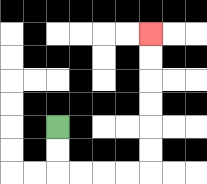{'start': '[2, 5]', 'end': '[6, 1]', 'path_directions': 'D,D,R,R,R,R,U,U,U,U,U,U', 'path_coordinates': '[[2, 5], [2, 6], [2, 7], [3, 7], [4, 7], [5, 7], [6, 7], [6, 6], [6, 5], [6, 4], [6, 3], [6, 2], [6, 1]]'}